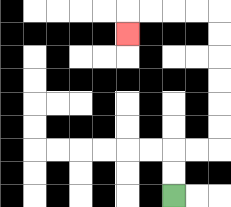{'start': '[7, 8]', 'end': '[5, 1]', 'path_directions': 'U,U,R,R,U,U,U,U,U,U,L,L,L,L,D', 'path_coordinates': '[[7, 8], [7, 7], [7, 6], [8, 6], [9, 6], [9, 5], [9, 4], [9, 3], [9, 2], [9, 1], [9, 0], [8, 0], [7, 0], [6, 0], [5, 0], [5, 1]]'}